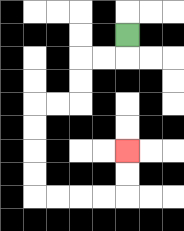{'start': '[5, 1]', 'end': '[5, 6]', 'path_directions': 'D,L,L,D,D,L,L,D,D,D,D,R,R,R,R,U,U', 'path_coordinates': '[[5, 1], [5, 2], [4, 2], [3, 2], [3, 3], [3, 4], [2, 4], [1, 4], [1, 5], [1, 6], [1, 7], [1, 8], [2, 8], [3, 8], [4, 8], [5, 8], [5, 7], [5, 6]]'}